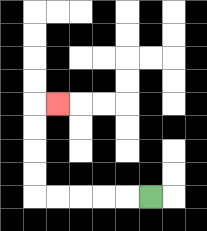{'start': '[6, 8]', 'end': '[2, 4]', 'path_directions': 'L,L,L,L,L,U,U,U,U,R', 'path_coordinates': '[[6, 8], [5, 8], [4, 8], [3, 8], [2, 8], [1, 8], [1, 7], [1, 6], [1, 5], [1, 4], [2, 4]]'}